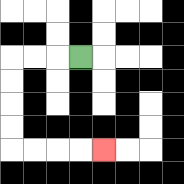{'start': '[3, 2]', 'end': '[4, 6]', 'path_directions': 'L,L,L,D,D,D,D,R,R,R,R', 'path_coordinates': '[[3, 2], [2, 2], [1, 2], [0, 2], [0, 3], [0, 4], [0, 5], [0, 6], [1, 6], [2, 6], [3, 6], [4, 6]]'}